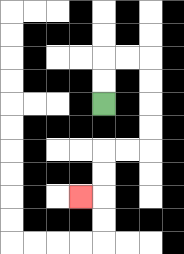{'start': '[4, 4]', 'end': '[3, 8]', 'path_directions': 'U,U,R,R,D,D,D,D,L,L,D,D,L', 'path_coordinates': '[[4, 4], [4, 3], [4, 2], [5, 2], [6, 2], [6, 3], [6, 4], [6, 5], [6, 6], [5, 6], [4, 6], [4, 7], [4, 8], [3, 8]]'}